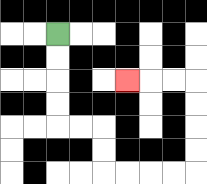{'start': '[2, 1]', 'end': '[5, 3]', 'path_directions': 'D,D,D,D,R,R,D,D,R,R,R,R,U,U,U,U,L,L,L', 'path_coordinates': '[[2, 1], [2, 2], [2, 3], [2, 4], [2, 5], [3, 5], [4, 5], [4, 6], [4, 7], [5, 7], [6, 7], [7, 7], [8, 7], [8, 6], [8, 5], [8, 4], [8, 3], [7, 3], [6, 3], [5, 3]]'}